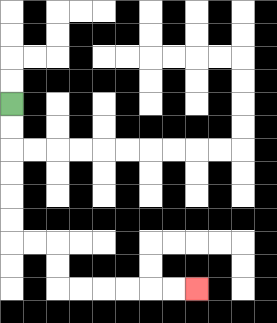{'start': '[0, 4]', 'end': '[8, 12]', 'path_directions': 'D,D,D,D,D,D,R,R,D,D,R,R,R,R,R,R', 'path_coordinates': '[[0, 4], [0, 5], [0, 6], [0, 7], [0, 8], [0, 9], [0, 10], [1, 10], [2, 10], [2, 11], [2, 12], [3, 12], [4, 12], [5, 12], [6, 12], [7, 12], [8, 12]]'}